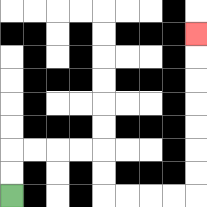{'start': '[0, 8]', 'end': '[8, 1]', 'path_directions': 'U,U,R,R,R,R,D,D,R,R,R,R,U,U,U,U,U,U,U', 'path_coordinates': '[[0, 8], [0, 7], [0, 6], [1, 6], [2, 6], [3, 6], [4, 6], [4, 7], [4, 8], [5, 8], [6, 8], [7, 8], [8, 8], [8, 7], [8, 6], [8, 5], [8, 4], [8, 3], [8, 2], [8, 1]]'}